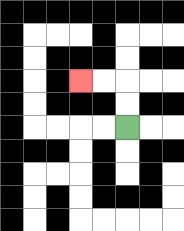{'start': '[5, 5]', 'end': '[3, 3]', 'path_directions': 'U,U,L,L', 'path_coordinates': '[[5, 5], [5, 4], [5, 3], [4, 3], [3, 3]]'}